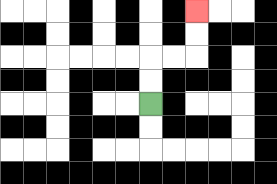{'start': '[6, 4]', 'end': '[8, 0]', 'path_directions': 'U,U,R,R,U,U', 'path_coordinates': '[[6, 4], [6, 3], [6, 2], [7, 2], [8, 2], [8, 1], [8, 0]]'}